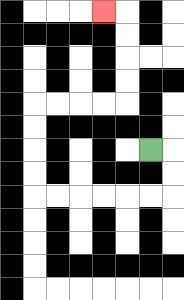{'start': '[6, 6]', 'end': '[4, 0]', 'path_directions': 'R,D,D,L,L,L,L,L,L,U,U,U,U,R,R,R,R,U,U,U,U,L', 'path_coordinates': '[[6, 6], [7, 6], [7, 7], [7, 8], [6, 8], [5, 8], [4, 8], [3, 8], [2, 8], [1, 8], [1, 7], [1, 6], [1, 5], [1, 4], [2, 4], [3, 4], [4, 4], [5, 4], [5, 3], [5, 2], [5, 1], [5, 0], [4, 0]]'}